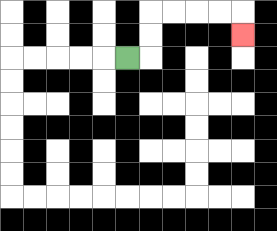{'start': '[5, 2]', 'end': '[10, 1]', 'path_directions': 'R,U,U,R,R,R,R,D', 'path_coordinates': '[[5, 2], [6, 2], [6, 1], [6, 0], [7, 0], [8, 0], [9, 0], [10, 0], [10, 1]]'}